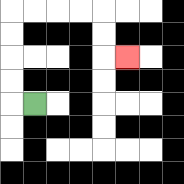{'start': '[1, 4]', 'end': '[5, 2]', 'path_directions': 'L,U,U,U,U,R,R,R,R,D,D,R', 'path_coordinates': '[[1, 4], [0, 4], [0, 3], [0, 2], [0, 1], [0, 0], [1, 0], [2, 0], [3, 0], [4, 0], [4, 1], [4, 2], [5, 2]]'}